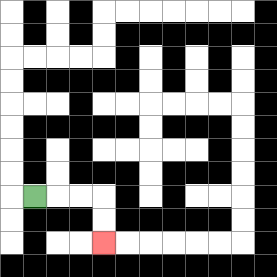{'start': '[1, 8]', 'end': '[4, 10]', 'path_directions': 'R,R,R,D,D', 'path_coordinates': '[[1, 8], [2, 8], [3, 8], [4, 8], [4, 9], [4, 10]]'}